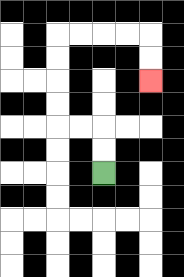{'start': '[4, 7]', 'end': '[6, 3]', 'path_directions': 'U,U,L,L,U,U,U,U,R,R,R,R,D,D', 'path_coordinates': '[[4, 7], [4, 6], [4, 5], [3, 5], [2, 5], [2, 4], [2, 3], [2, 2], [2, 1], [3, 1], [4, 1], [5, 1], [6, 1], [6, 2], [6, 3]]'}